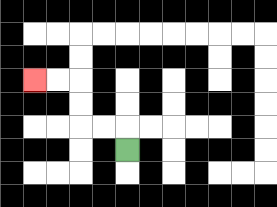{'start': '[5, 6]', 'end': '[1, 3]', 'path_directions': 'U,L,L,U,U,L,L', 'path_coordinates': '[[5, 6], [5, 5], [4, 5], [3, 5], [3, 4], [3, 3], [2, 3], [1, 3]]'}